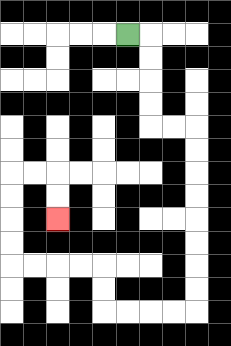{'start': '[5, 1]', 'end': '[2, 9]', 'path_directions': 'R,D,D,D,D,R,R,D,D,D,D,D,D,D,D,L,L,L,L,U,U,L,L,L,L,U,U,U,U,R,R,D,D', 'path_coordinates': '[[5, 1], [6, 1], [6, 2], [6, 3], [6, 4], [6, 5], [7, 5], [8, 5], [8, 6], [8, 7], [8, 8], [8, 9], [8, 10], [8, 11], [8, 12], [8, 13], [7, 13], [6, 13], [5, 13], [4, 13], [4, 12], [4, 11], [3, 11], [2, 11], [1, 11], [0, 11], [0, 10], [0, 9], [0, 8], [0, 7], [1, 7], [2, 7], [2, 8], [2, 9]]'}